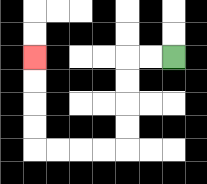{'start': '[7, 2]', 'end': '[1, 2]', 'path_directions': 'L,L,D,D,D,D,L,L,L,L,U,U,U,U', 'path_coordinates': '[[7, 2], [6, 2], [5, 2], [5, 3], [5, 4], [5, 5], [5, 6], [4, 6], [3, 6], [2, 6], [1, 6], [1, 5], [1, 4], [1, 3], [1, 2]]'}